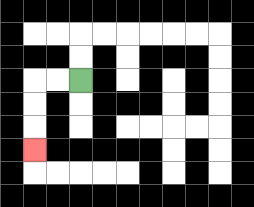{'start': '[3, 3]', 'end': '[1, 6]', 'path_directions': 'L,L,D,D,D', 'path_coordinates': '[[3, 3], [2, 3], [1, 3], [1, 4], [1, 5], [1, 6]]'}